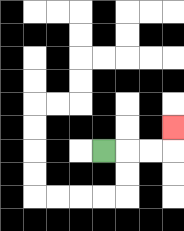{'start': '[4, 6]', 'end': '[7, 5]', 'path_directions': 'R,R,R,U', 'path_coordinates': '[[4, 6], [5, 6], [6, 6], [7, 6], [7, 5]]'}